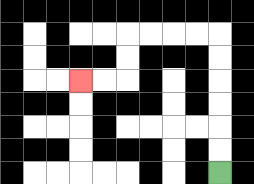{'start': '[9, 7]', 'end': '[3, 3]', 'path_directions': 'U,U,U,U,U,U,L,L,L,L,D,D,L,L', 'path_coordinates': '[[9, 7], [9, 6], [9, 5], [9, 4], [9, 3], [9, 2], [9, 1], [8, 1], [7, 1], [6, 1], [5, 1], [5, 2], [5, 3], [4, 3], [3, 3]]'}